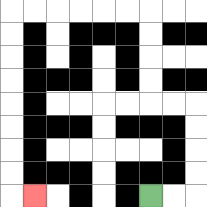{'start': '[6, 8]', 'end': '[1, 8]', 'path_directions': 'R,R,U,U,U,U,L,L,U,U,U,U,L,L,L,L,L,L,D,D,D,D,D,D,D,D,R', 'path_coordinates': '[[6, 8], [7, 8], [8, 8], [8, 7], [8, 6], [8, 5], [8, 4], [7, 4], [6, 4], [6, 3], [6, 2], [6, 1], [6, 0], [5, 0], [4, 0], [3, 0], [2, 0], [1, 0], [0, 0], [0, 1], [0, 2], [0, 3], [0, 4], [0, 5], [0, 6], [0, 7], [0, 8], [1, 8]]'}